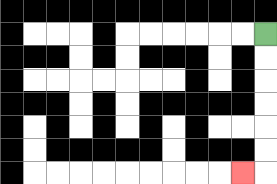{'start': '[11, 1]', 'end': '[10, 7]', 'path_directions': 'D,D,D,D,D,D,L', 'path_coordinates': '[[11, 1], [11, 2], [11, 3], [11, 4], [11, 5], [11, 6], [11, 7], [10, 7]]'}